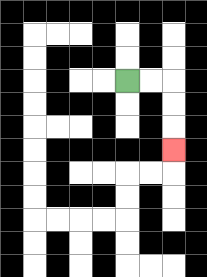{'start': '[5, 3]', 'end': '[7, 6]', 'path_directions': 'R,R,D,D,D', 'path_coordinates': '[[5, 3], [6, 3], [7, 3], [7, 4], [7, 5], [7, 6]]'}